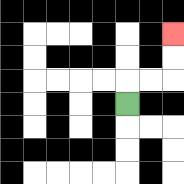{'start': '[5, 4]', 'end': '[7, 1]', 'path_directions': 'U,R,R,U,U', 'path_coordinates': '[[5, 4], [5, 3], [6, 3], [7, 3], [7, 2], [7, 1]]'}